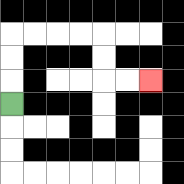{'start': '[0, 4]', 'end': '[6, 3]', 'path_directions': 'U,U,U,R,R,R,R,D,D,R,R', 'path_coordinates': '[[0, 4], [0, 3], [0, 2], [0, 1], [1, 1], [2, 1], [3, 1], [4, 1], [4, 2], [4, 3], [5, 3], [6, 3]]'}